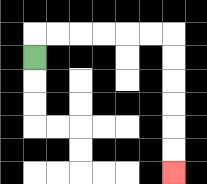{'start': '[1, 2]', 'end': '[7, 7]', 'path_directions': 'U,R,R,R,R,R,R,D,D,D,D,D,D', 'path_coordinates': '[[1, 2], [1, 1], [2, 1], [3, 1], [4, 1], [5, 1], [6, 1], [7, 1], [7, 2], [7, 3], [7, 4], [7, 5], [7, 6], [7, 7]]'}